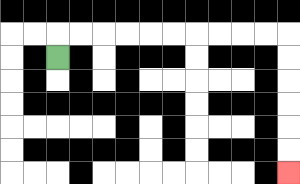{'start': '[2, 2]', 'end': '[12, 7]', 'path_directions': 'U,R,R,R,R,R,R,R,R,R,R,D,D,D,D,D,D', 'path_coordinates': '[[2, 2], [2, 1], [3, 1], [4, 1], [5, 1], [6, 1], [7, 1], [8, 1], [9, 1], [10, 1], [11, 1], [12, 1], [12, 2], [12, 3], [12, 4], [12, 5], [12, 6], [12, 7]]'}